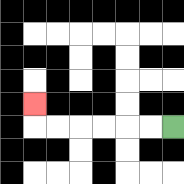{'start': '[7, 5]', 'end': '[1, 4]', 'path_directions': 'L,L,L,L,L,L,U', 'path_coordinates': '[[7, 5], [6, 5], [5, 5], [4, 5], [3, 5], [2, 5], [1, 5], [1, 4]]'}